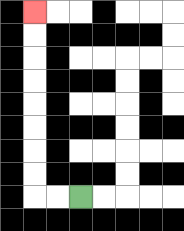{'start': '[3, 8]', 'end': '[1, 0]', 'path_directions': 'L,L,U,U,U,U,U,U,U,U', 'path_coordinates': '[[3, 8], [2, 8], [1, 8], [1, 7], [1, 6], [1, 5], [1, 4], [1, 3], [1, 2], [1, 1], [1, 0]]'}